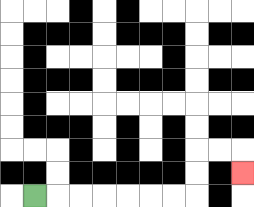{'start': '[1, 8]', 'end': '[10, 7]', 'path_directions': 'R,R,R,R,R,R,R,U,U,R,R,D', 'path_coordinates': '[[1, 8], [2, 8], [3, 8], [4, 8], [5, 8], [6, 8], [7, 8], [8, 8], [8, 7], [8, 6], [9, 6], [10, 6], [10, 7]]'}